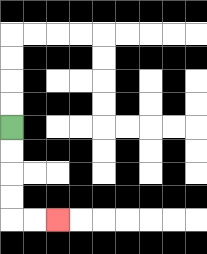{'start': '[0, 5]', 'end': '[2, 9]', 'path_directions': 'D,D,D,D,R,R', 'path_coordinates': '[[0, 5], [0, 6], [0, 7], [0, 8], [0, 9], [1, 9], [2, 9]]'}